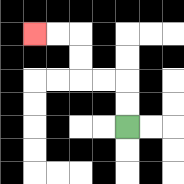{'start': '[5, 5]', 'end': '[1, 1]', 'path_directions': 'U,U,L,L,U,U,L,L', 'path_coordinates': '[[5, 5], [5, 4], [5, 3], [4, 3], [3, 3], [3, 2], [3, 1], [2, 1], [1, 1]]'}